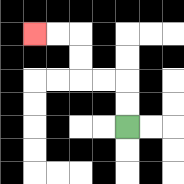{'start': '[5, 5]', 'end': '[1, 1]', 'path_directions': 'U,U,L,L,U,U,L,L', 'path_coordinates': '[[5, 5], [5, 4], [5, 3], [4, 3], [3, 3], [3, 2], [3, 1], [2, 1], [1, 1]]'}